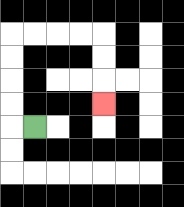{'start': '[1, 5]', 'end': '[4, 4]', 'path_directions': 'L,U,U,U,U,R,R,R,R,D,D,D', 'path_coordinates': '[[1, 5], [0, 5], [0, 4], [0, 3], [0, 2], [0, 1], [1, 1], [2, 1], [3, 1], [4, 1], [4, 2], [4, 3], [4, 4]]'}